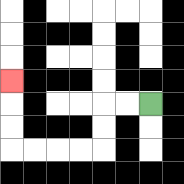{'start': '[6, 4]', 'end': '[0, 3]', 'path_directions': 'L,L,D,D,L,L,L,L,U,U,U', 'path_coordinates': '[[6, 4], [5, 4], [4, 4], [4, 5], [4, 6], [3, 6], [2, 6], [1, 6], [0, 6], [0, 5], [0, 4], [0, 3]]'}